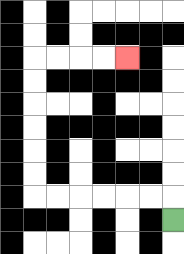{'start': '[7, 9]', 'end': '[5, 2]', 'path_directions': 'U,L,L,L,L,L,L,U,U,U,U,U,U,R,R,R,R', 'path_coordinates': '[[7, 9], [7, 8], [6, 8], [5, 8], [4, 8], [3, 8], [2, 8], [1, 8], [1, 7], [1, 6], [1, 5], [1, 4], [1, 3], [1, 2], [2, 2], [3, 2], [4, 2], [5, 2]]'}